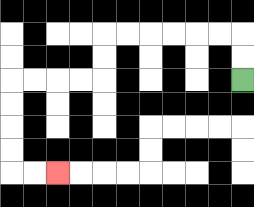{'start': '[10, 3]', 'end': '[2, 7]', 'path_directions': 'U,U,L,L,L,L,L,L,D,D,L,L,L,L,D,D,D,D,R,R', 'path_coordinates': '[[10, 3], [10, 2], [10, 1], [9, 1], [8, 1], [7, 1], [6, 1], [5, 1], [4, 1], [4, 2], [4, 3], [3, 3], [2, 3], [1, 3], [0, 3], [0, 4], [0, 5], [0, 6], [0, 7], [1, 7], [2, 7]]'}